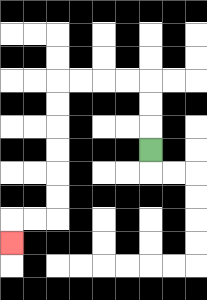{'start': '[6, 6]', 'end': '[0, 10]', 'path_directions': 'U,U,U,L,L,L,L,D,D,D,D,D,D,L,L,D', 'path_coordinates': '[[6, 6], [6, 5], [6, 4], [6, 3], [5, 3], [4, 3], [3, 3], [2, 3], [2, 4], [2, 5], [2, 6], [2, 7], [2, 8], [2, 9], [1, 9], [0, 9], [0, 10]]'}